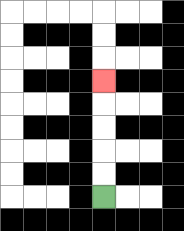{'start': '[4, 8]', 'end': '[4, 3]', 'path_directions': 'U,U,U,U,U', 'path_coordinates': '[[4, 8], [4, 7], [4, 6], [4, 5], [4, 4], [4, 3]]'}